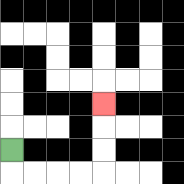{'start': '[0, 6]', 'end': '[4, 4]', 'path_directions': 'D,R,R,R,R,U,U,U', 'path_coordinates': '[[0, 6], [0, 7], [1, 7], [2, 7], [3, 7], [4, 7], [4, 6], [4, 5], [4, 4]]'}